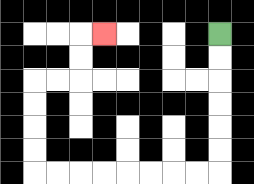{'start': '[9, 1]', 'end': '[4, 1]', 'path_directions': 'D,D,D,D,D,D,L,L,L,L,L,L,L,L,U,U,U,U,R,R,U,U,R', 'path_coordinates': '[[9, 1], [9, 2], [9, 3], [9, 4], [9, 5], [9, 6], [9, 7], [8, 7], [7, 7], [6, 7], [5, 7], [4, 7], [3, 7], [2, 7], [1, 7], [1, 6], [1, 5], [1, 4], [1, 3], [2, 3], [3, 3], [3, 2], [3, 1], [4, 1]]'}